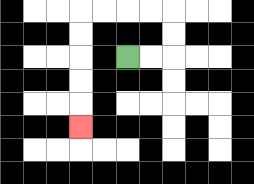{'start': '[5, 2]', 'end': '[3, 5]', 'path_directions': 'R,R,U,U,L,L,L,L,D,D,D,D,D', 'path_coordinates': '[[5, 2], [6, 2], [7, 2], [7, 1], [7, 0], [6, 0], [5, 0], [4, 0], [3, 0], [3, 1], [3, 2], [3, 3], [3, 4], [3, 5]]'}